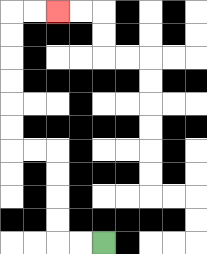{'start': '[4, 10]', 'end': '[2, 0]', 'path_directions': 'L,L,U,U,U,U,L,L,U,U,U,U,U,U,R,R', 'path_coordinates': '[[4, 10], [3, 10], [2, 10], [2, 9], [2, 8], [2, 7], [2, 6], [1, 6], [0, 6], [0, 5], [0, 4], [0, 3], [0, 2], [0, 1], [0, 0], [1, 0], [2, 0]]'}